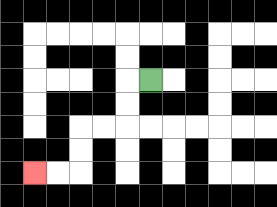{'start': '[6, 3]', 'end': '[1, 7]', 'path_directions': 'L,D,D,L,L,D,D,L,L', 'path_coordinates': '[[6, 3], [5, 3], [5, 4], [5, 5], [4, 5], [3, 5], [3, 6], [3, 7], [2, 7], [1, 7]]'}